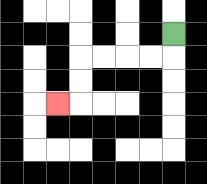{'start': '[7, 1]', 'end': '[2, 4]', 'path_directions': 'D,L,L,L,L,D,D,L', 'path_coordinates': '[[7, 1], [7, 2], [6, 2], [5, 2], [4, 2], [3, 2], [3, 3], [3, 4], [2, 4]]'}